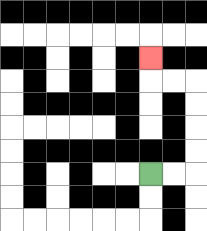{'start': '[6, 7]', 'end': '[6, 2]', 'path_directions': 'R,R,U,U,U,U,L,L,U', 'path_coordinates': '[[6, 7], [7, 7], [8, 7], [8, 6], [8, 5], [8, 4], [8, 3], [7, 3], [6, 3], [6, 2]]'}